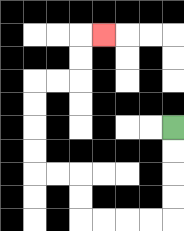{'start': '[7, 5]', 'end': '[4, 1]', 'path_directions': 'D,D,D,D,L,L,L,L,U,U,L,L,U,U,U,U,R,R,U,U,R', 'path_coordinates': '[[7, 5], [7, 6], [7, 7], [7, 8], [7, 9], [6, 9], [5, 9], [4, 9], [3, 9], [3, 8], [3, 7], [2, 7], [1, 7], [1, 6], [1, 5], [1, 4], [1, 3], [2, 3], [3, 3], [3, 2], [3, 1], [4, 1]]'}